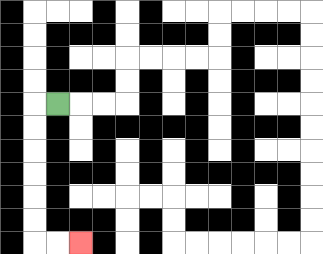{'start': '[2, 4]', 'end': '[3, 10]', 'path_directions': 'L,D,D,D,D,D,D,R,R', 'path_coordinates': '[[2, 4], [1, 4], [1, 5], [1, 6], [1, 7], [1, 8], [1, 9], [1, 10], [2, 10], [3, 10]]'}